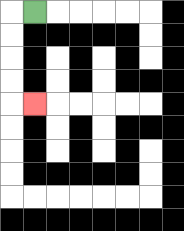{'start': '[1, 0]', 'end': '[1, 4]', 'path_directions': 'L,D,D,D,D,R', 'path_coordinates': '[[1, 0], [0, 0], [0, 1], [0, 2], [0, 3], [0, 4], [1, 4]]'}